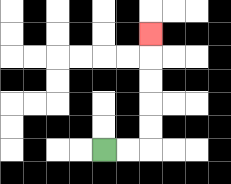{'start': '[4, 6]', 'end': '[6, 1]', 'path_directions': 'R,R,U,U,U,U,U', 'path_coordinates': '[[4, 6], [5, 6], [6, 6], [6, 5], [6, 4], [6, 3], [6, 2], [6, 1]]'}